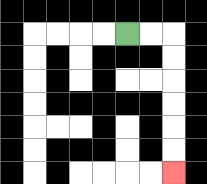{'start': '[5, 1]', 'end': '[7, 7]', 'path_directions': 'R,R,D,D,D,D,D,D', 'path_coordinates': '[[5, 1], [6, 1], [7, 1], [7, 2], [7, 3], [7, 4], [7, 5], [7, 6], [7, 7]]'}